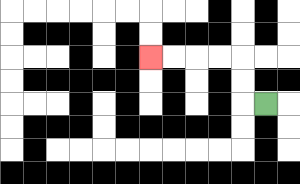{'start': '[11, 4]', 'end': '[6, 2]', 'path_directions': 'L,U,U,L,L,L,L', 'path_coordinates': '[[11, 4], [10, 4], [10, 3], [10, 2], [9, 2], [8, 2], [7, 2], [6, 2]]'}